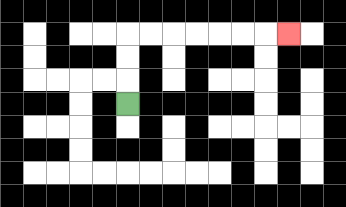{'start': '[5, 4]', 'end': '[12, 1]', 'path_directions': 'U,U,U,R,R,R,R,R,R,R', 'path_coordinates': '[[5, 4], [5, 3], [5, 2], [5, 1], [6, 1], [7, 1], [8, 1], [9, 1], [10, 1], [11, 1], [12, 1]]'}